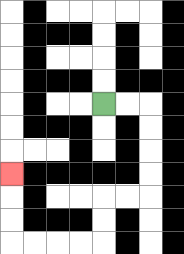{'start': '[4, 4]', 'end': '[0, 7]', 'path_directions': 'R,R,D,D,D,D,L,L,D,D,L,L,L,L,U,U,U', 'path_coordinates': '[[4, 4], [5, 4], [6, 4], [6, 5], [6, 6], [6, 7], [6, 8], [5, 8], [4, 8], [4, 9], [4, 10], [3, 10], [2, 10], [1, 10], [0, 10], [0, 9], [0, 8], [0, 7]]'}